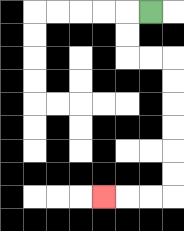{'start': '[6, 0]', 'end': '[4, 8]', 'path_directions': 'L,D,D,R,R,D,D,D,D,D,D,L,L,L', 'path_coordinates': '[[6, 0], [5, 0], [5, 1], [5, 2], [6, 2], [7, 2], [7, 3], [7, 4], [7, 5], [7, 6], [7, 7], [7, 8], [6, 8], [5, 8], [4, 8]]'}